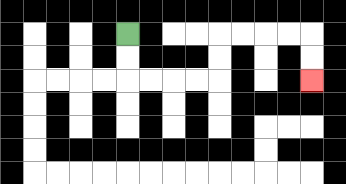{'start': '[5, 1]', 'end': '[13, 3]', 'path_directions': 'D,D,R,R,R,R,U,U,R,R,R,R,D,D', 'path_coordinates': '[[5, 1], [5, 2], [5, 3], [6, 3], [7, 3], [8, 3], [9, 3], [9, 2], [9, 1], [10, 1], [11, 1], [12, 1], [13, 1], [13, 2], [13, 3]]'}